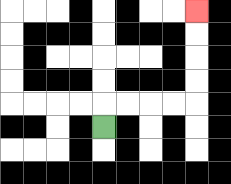{'start': '[4, 5]', 'end': '[8, 0]', 'path_directions': 'U,R,R,R,R,U,U,U,U', 'path_coordinates': '[[4, 5], [4, 4], [5, 4], [6, 4], [7, 4], [8, 4], [8, 3], [8, 2], [8, 1], [8, 0]]'}